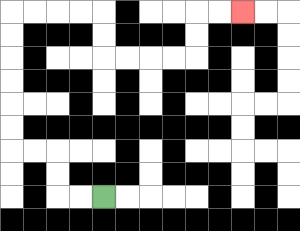{'start': '[4, 8]', 'end': '[10, 0]', 'path_directions': 'L,L,U,U,L,L,U,U,U,U,U,U,R,R,R,R,D,D,R,R,R,R,U,U,R,R', 'path_coordinates': '[[4, 8], [3, 8], [2, 8], [2, 7], [2, 6], [1, 6], [0, 6], [0, 5], [0, 4], [0, 3], [0, 2], [0, 1], [0, 0], [1, 0], [2, 0], [3, 0], [4, 0], [4, 1], [4, 2], [5, 2], [6, 2], [7, 2], [8, 2], [8, 1], [8, 0], [9, 0], [10, 0]]'}